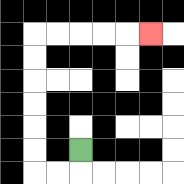{'start': '[3, 6]', 'end': '[6, 1]', 'path_directions': 'D,L,L,U,U,U,U,U,U,R,R,R,R,R', 'path_coordinates': '[[3, 6], [3, 7], [2, 7], [1, 7], [1, 6], [1, 5], [1, 4], [1, 3], [1, 2], [1, 1], [2, 1], [3, 1], [4, 1], [5, 1], [6, 1]]'}